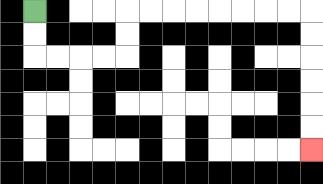{'start': '[1, 0]', 'end': '[13, 6]', 'path_directions': 'D,D,R,R,R,R,U,U,R,R,R,R,R,R,R,R,D,D,D,D,D,D', 'path_coordinates': '[[1, 0], [1, 1], [1, 2], [2, 2], [3, 2], [4, 2], [5, 2], [5, 1], [5, 0], [6, 0], [7, 0], [8, 0], [9, 0], [10, 0], [11, 0], [12, 0], [13, 0], [13, 1], [13, 2], [13, 3], [13, 4], [13, 5], [13, 6]]'}